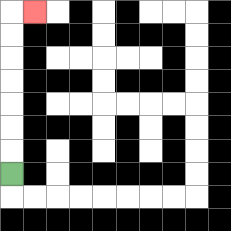{'start': '[0, 7]', 'end': '[1, 0]', 'path_directions': 'U,U,U,U,U,U,U,R', 'path_coordinates': '[[0, 7], [0, 6], [0, 5], [0, 4], [0, 3], [0, 2], [0, 1], [0, 0], [1, 0]]'}